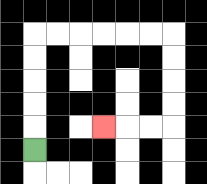{'start': '[1, 6]', 'end': '[4, 5]', 'path_directions': 'U,U,U,U,U,R,R,R,R,R,R,D,D,D,D,L,L,L', 'path_coordinates': '[[1, 6], [1, 5], [1, 4], [1, 3], [1, 2], [1, 1], [2, 1], [3, 1], [4, 1], [5, 1], [6, 1], [7, 1], [7, 2], [7, 3], [7, 4], [7, 5], [6, 5], [5, 5], [4, 5]]'}